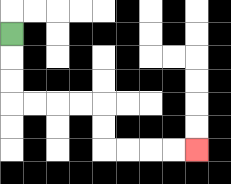{'start': '[0, 1]', 'end': '[8, 6]', 'path_directions': 'D,D,D,R,R,R,R,D,D,R,R,R,R', 'path_coordinates': '[[0, 1], [0, 2], [0, 3], [0, 4], [1, 4], [2, 4], [3, 4], [4, 4], [4, 5], [4, 6], [5, 6], [6, 6], [7, 6], [8, 6]]'}